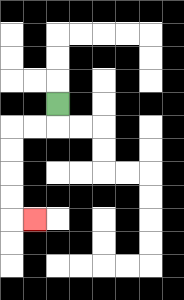{'start': '[2, 4]', 'end': '[1, 9]', 'path_directions': 'D,L,L,D,D,D,D,R', 'path_coordinates': '[[2, 4], [2, 5], [1, 5], [0, 5], [0, 6], [0, 7], [0, 8], [0, 9], [1, 9]]'}